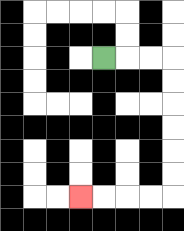{'start': '[4, 2]', 'end': '[3, 8]', 'path_directions': 'R,R,R,D,D,D,D,D,D,L,L,L,L', 'path_coordinates': '[[4, 2], [5, 2], [6, 2], [7, 2], [7, 3], [7, 4], [7, 5], [7, 6], [7, 7], [7, 8], [6, 8], [5, 8], [4, 8], [3, 8]]'}